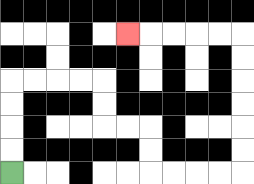{'start': '[0, 7]', 'end': '[5, 1]', 'path_directions': 'U,U,U,U,R,R,R,R,D,D,R,R,D,D,R,R,R,R,U,U,U,U,U,U,L,L,L,L,L', 'path_coordinates': '[[0, 7], [0, 6], [0, 5], [0, 4], [0, 3], [1, 3], [2, 3], [3, 3], [4, 3], [4, 4], [4, 5], [5, 5], [6, 5], [6, 6], [6, 7], [7, 7], [8, 7], [9, 7], [10, 7], [10, 6], [10, 5], [10, 4], [10, 3], [10, 2], [10, 1], [9, 1], [8, 1], [7, 1], [6, 1], [5, 1]]'}